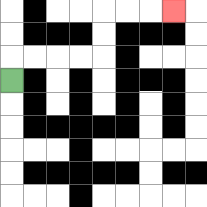{'start': '[0, 3]', 'end': '[7, 0]', 'path_directions': 'U,R,R,R,R,U,U,R,R,R', 'path_coordinates': '[[0, 3], [0, 2], [1, 2], [2, 2], [3, 2], [4, 2], [4, 1], [4, 0], [5, 0], [6, 0], [7, 0]]'}